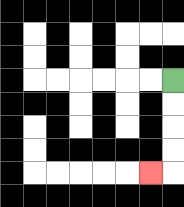{'start': '[7, 3]', 'end': '[6, 7]', 'path_directions': 'D,D,D,D,L', 'path_coordinates': '[[7, 3], [7, 4], [7, 5], [7, 6], [7, 7], [6, 7]]'}